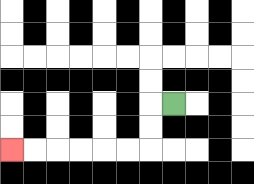{'start': '[7, 4]', 'end': '[0, 6]', 'path_directions': 'L,D,D,L,L,L,L,L,L', 'path_coordinates': '[[7, 4], [6, 4], [6, 5], [6, 6], [5, 6], [4, 6], [3, 6], [2, 6], [1, 6], [0, 6]]'}